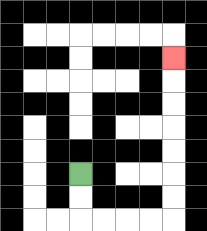{'start': '[3, 7]', 'end': '[7, 2]', 'path_directions': 'D,D,R,R,R,R,U,U,U,U,U,U,U', 'path_coordinates': '[[3, 7], [3, 8], [3, 9], [4, 9], [5, 9], [6, 9], [7, 9], [7, 8], [7, 7], [7, 6], [7, 5], [7, 4], [7, 3], [7, 2]]'}